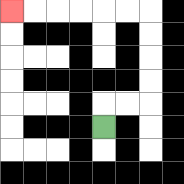{'start': '[4, 5]', 'end': '[0, 0]', 'path_directions': 'U,R,R,U,U,U,U,L,L,L,L,L,L', 'path_coordinates': '[[4, 5], [4, 4], [5, 4], [6, 4], [6, 3], [6, 2], [6, 1], [6, 0], [5, 0], [4, 0], [3, 0], [2, 0], [1, 0], [0, 0]]'}